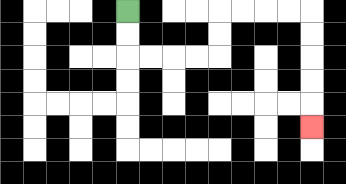{'start': '[5, 0]', 'end': '[13, 5]', 'path_directions': 'D,D,R,R,R,R,U,U,R,R,R,R,D,D,D,D,D', 'path_coordinates': '[[5, 0], [5, 1], [5, 2], [6, 2], [7, 2], [8, 2], [9, 2], [9, 1], [9, 0], [10, 0], [11, 0], [12, 0], [13, 0], [13, 1], [13, 2], [13, 3], [13, 4], [13, 5]]'}